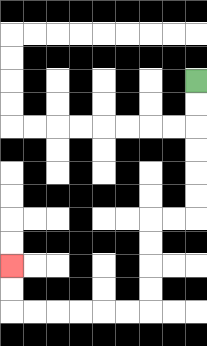{'start': '[8, 3]', 'end': '[0, 11]', 'path_directions': 'D,D,D,D,D,D,L,L,D,D,D,D,L,L,L,L,L,L,U,U', 'path_coordinates': '[[8, 3], [8, 4], [8, 5], [8, 6], [8, 7], [8, 8], [8, 9], [7, 9], [6, 9], [6, 10], [6, 11], [6, 12], [6, 13], [5, 13], [4, 13], [3, 13], [2, 13], [1, 13], [0, 13], [0, 12], [0, 11]]'}